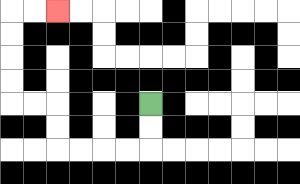{'start': '[6, 4]', 'end': '[2, 0]', 'path_directions': 'D,D,L,L,L,L,U,U,L,L,U,U,U,U,R,R', 'path_coordinates': '[[6, 4], [6, 5], [6, 6], [5, 6], [4, 6], [3, 6], [2, 6], [2, 5], [2, 4], [1, 4], [0, 4], [0, 3], [0, 2], [0, 1], [0, 0], [1, 0], [2, 0]]'}